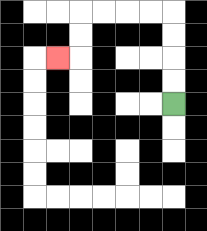{'start': '[7, 4]', 'end': '[2, 2]', 'path_directions': 'U,U,U,U,L,L,L,L,D,D,L', 'path_coordinates': '[[7, 4], [7, 3], [7, 2], [7, 1], [7, 0], [6, 0], [5, 0], [4, 0], [3, 0], [3, 1], [3, 2], [2, 2]]'}